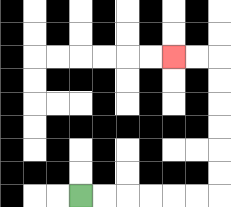{'start': '[3, 8]', 'end': '[7, 2]', 'path_directions': 'R,R,R,R,R,R,U,U,U,U,U,U,L,L', 'path_coordinates': '[[3, 8], [4, 8], [5, 8], [6, 8], [7, 8], [8, 8], [9, 8], [9, 7], [9, 6], [9, 5], [9, 4], [9, 3], [9, 2], [8, 2], [7, 2]]'}